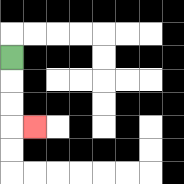{'start': '[0, 2]', 'end': '[1, 5]', 'path_directions': 'D,D,D,R', 'path_coordinates': '[[0, 2], [0, 3], [0, 4], [0, 5], [1, 5]]'}